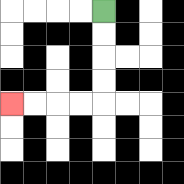{'start': '[4, 0]', 'end': '[0, 4]', 'path_directions': 'D,D,D,D,L,L,L,L', 'path_coordinates': '[[4, 0], [4, 1], [4, 2], [4, 3], [4, 4], [3, 4], [2, 4], [1, 4], [0, 4]]'}